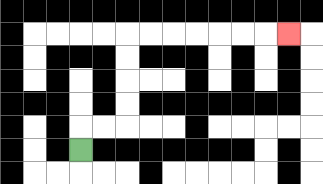{'start': '[3, 6]', 'end': '[12, 1]', 'path_directions': 'U,R,R,U,U,U,U,R,R,R,R,R,R,R', 'path_coordinates': '[[3, 6], [3, 5], [4, 5], [5, 5], [5, 4], [5, 3], [5, 2], [5, 1], [6, 1], [7, 1], [8, 1], [9, 1], [10, 1], [11, 1], [12, 1]]'}